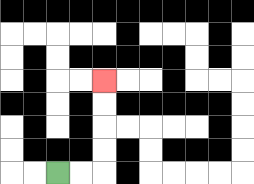{'start': '[2, 7]', 'end': '[4, 3]', 'path_directions': 'R,R,U,U,U,U', 'path_coordinates': '[[2, 7], [3, 7], [4, 7], [4, 6], [4, 5], [4, 4], [4, 3]]'}